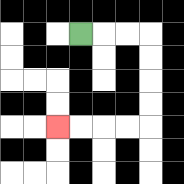{'start': '[3, 1]', 'end': '[2, 5]', 'path_directions': 'R,R,R,D,D,D,D,L,L,L,L', 'path_coordinates': '[[3, 1], [4, 1], [5, 1], [6, 1], [6, 2], [6, 3], [6, 4], [6, 5], [5, 5], [4, 5], [3, 5], [2, 5]]'}